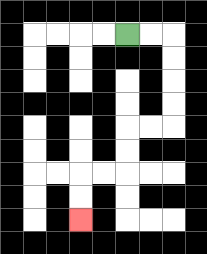{'start': '[5, 1]', 'end': '[3, 9]', 'path_directions': 'R,R,D,D,D,D,L,L,D,D,L,L,D,D', 'path_coordinates': '[[5, 1], [6, 1], [7, 1], [7, 2], [7, 3], [7, 4], [7, 5], [6, 5], [5, 5], [5, 6], [5, 7], [4, 7], [3, 7], [3, 8], [3, 9]]'}